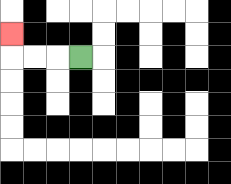{'start': '[3, 2]', 'end': '[0, 1]', 'path_directions': 'L,L,L,U', 'path_coordinates': '[[3, 2], [2, 2], [1, 2], [0, 2], [0, 1]]'}